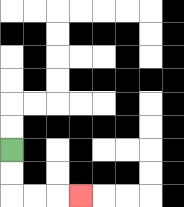{'start': '[0, 6]', 'end': '[3, 8]', 'path_directions': 'D,D,R,R,R', 'path_coordinates': '[[0, 6], [0, 7], [0, 8], [1, 8], [2, 8], [3, 8]]'}